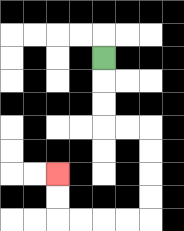{'start': '[4, 2]', 'end': '[2, 7]', 'path_directions': 'D,D,D,R,R,D,D,D,D,L,L,L,L,U,U', 'path_coordinates': '[[4, 2], [4, 3], [4, 4], [4, 5], [5, 5], [6, 5], [6, 6], [6, 7], [6, 8], [6, 9], [5, 9], [4, 9], [3, 9], [2, 9], [2, 8], [2, 7]]'}